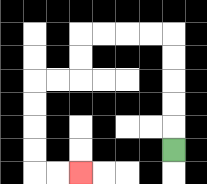{'start': '[7, 6]', 'end': '[3, 7]', 'path_directions': 'U,U,U,U,U,L,L,L,L,D,D,L,L,D,D,D,D,R,R', 'path_coordinates': '[[7, 6], [7, 5], [7, 4], [7, 3], [7, 2], [7, 1], [6, 1], [5, 1], [4, 1], [3, 1], [3, 2], [3, 3], [2, 3], [1, 3], [1, 4], [1, 5], [1, 6], [1, 7], [2, 7], [3, 7]]'}